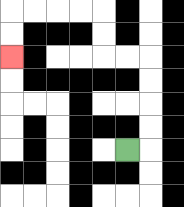{'start': '[5, 6]', 'end': '[0, 2]', 'path_directions': 'R,U,U,U,U,L,L,U,U,L,L,L,L,D,D', 'path_coordinates': '[[5, 6], [6, 6], [6, 5], [6, 4], [6, 3], [6, 2], [5, 2], [4, 2], [4, 1], [4, 0], [3, 0], [2, 0], [1, 0], [0, 0], [0, 1], [0, 2]]'}